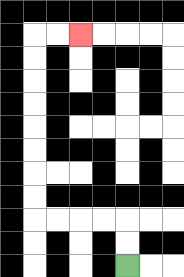{'start': '[5, 11]', 'end': '[3, 1]', 'path_directions': 'U,U,L,L,L,L,U,U,U,U,U,U,U,U,R,R', 'path_coordinates': '[[5, 11], [5, 10], [5, 9], [4, 9], [3, 9], [2, 9], [1, 9], [1, 8], [1, 7], [1, 6], [1, 5], [1, 4], [1, 3], [1, 2], [1, 1], [2, 1], [3, 1]]'}